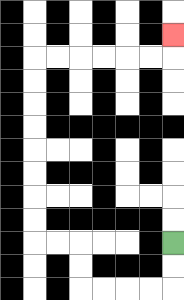{'start': '[7, 10]', 'end': '[7, 1]', 'path_directions': 'D,D,L,L,L,L,U,U,L,L,U,U,U,U,U,U,U,U,R,R,R,R,R,R,U', 'path_coordinates': '[[7, 10], [7, 11], [7, 12], [6, 12], [5, 12], [4, 12], [3, 12], [3, 11], [3, 10], [2, 10], [1, 10], [1, 9], [1, 8], [1, 7], [1, 6], [1, 5], [1, 4], [1, 3], [1, 2], [2, 2], [3, 2], [4, 2], [5, 2], [6, 2], [7, 2], [7, 1]]'}